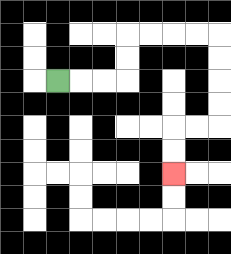{'start': '[2, 3]', 'end': '[7, 7]', 'path_directions': 'R,R,R,U,U,R,R,R,R,D,D,D,D,L,L,D,D', 'path_coordinates': '[[2, 3], [3, 3], [4, 3], [5, 3], [5, 2], [5, 1], [6, 1], [7, 1], [8, 1], [9, 1], [9, 2], [9, 3], [9, 4], [9, 5], [8, 5], [7, 5], [7, 6], [7, 7]]'}